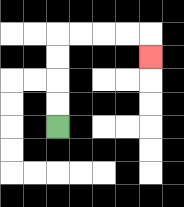{'start': '[2, 5]', 'end': '[6, 2]', 'path_directions': 'U,U,U,U,R,R,R,R,D', 'path_coordinates': '[[2, 5], [2, 4], [2, 3], [2, 2], [2, 1], [3, 1], [4, 1], [5, 1], [6, 1], [6, 2]]'}